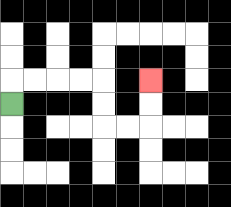{'start': '[0, 4]', 'end': '[6, 3]', 'path_directions': 'U,R,R,R,R,D,D,R,R,U,U', 'path_coordinates': '[[0, 4], [0, 3], [1, 3], [2, 3], [3, 3], [4, 3], [4, 4], [4, 5], [5, 5], [6, 5], [6, 4], [6, 3]]'}